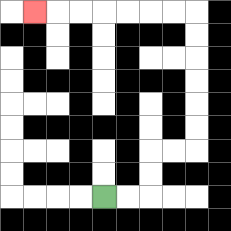{'start': '[4, 8]', 'end': '[1, 0]', 'path_directions': 'R,R,U,U,R,R,U,U,U,U,U,U,L,L,L,L,L,L,L', 'path_coordinates': '[[4, 8], [5, 8], [6, 8], [6, 7], [6, 6], [7, 6], [8, 6], [8, 5], [8, 4], [8, 3], [8, 2], [8, 1], [8, 0], [7, 0], [6, 0], [5, 0], [4, 0], [3, 0], [2, 0], [1, 0]]'}